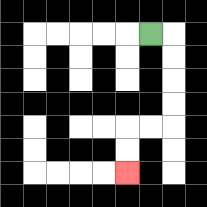{'start': '[6, 1]', 'end': '[5, 7]', 'path_directions': 'R,D,D,D,D,L,L,D,D', 'path_coordinates': '[[6, 1], [7, 1], [7, 2], [7, 3], [7, 4], [7, 5], [6, 5], [5, 5], [5, 6], [5, 7]]'}